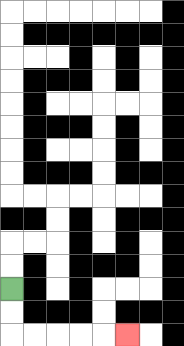{'start': '[0, 12]', 'end': '[5, 14]', 'path_directions': 'D,D,R,R,R,R,R', 'path_coordinates': '[[0, 12], [0, 13], [0, 14], [1, 14], [2, 14], [3, 14], [4, 14], [5, 14]]'}